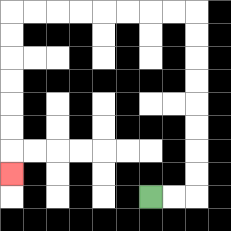{'start': '[6, 8]', 'end': '[0, 7]', 'path_directions': 'R,R,U,U,U,U,U,U,U,U,L,L,L,L,L,L,L,L,D,D,D,D,D,D,D', 'path_coordinates': '[[6, 8], [7, 8], [8, 8], [8, 7], [8, 6], [8, 5], [8, 4], [8, 3], [8, 2], [8, 1], [8, 0], [7, 0], [6, 0], [5, 0], [4, 0], [3, 0], [2, 0], [1, 0], [0, 0], [0, 1], [0, 2], [0, 3], [0, 4], [0, 5], [0, 6], [0, 7]]'}